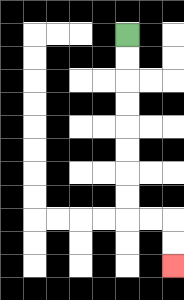{'start': '[5, 1]', 'end': '[7, 11]', 'path_directions': 'D,D,D,D,D,D,D,D,R,R,D,D', 'path_coordinates': '[[5, 1], [5, 2], [5, 3], [5, 4], [5, 5], [5, 6], [5, 7], [5, 8], [5, 9], [6, 9], [7, 9], [7, 10], [7, 11]]'}